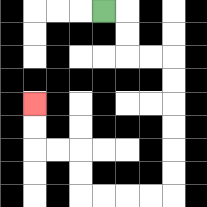{'start': '[4, 0]', 'end': '[1, 4]', 'path_directions': 'R,D,D,R,R,D,D,D,D,D,D,L,L,L,L,U,U,L,L,U,U', 'path_coordinates': '[[4, 0], [5, 0], [5, 1], [5, 2], [6, 2], [7, 2], [7, 3], [7, 4], [7, 5], [7, 6], [7, 7], [7, 8], [6, 8], [5, 8], [4, 8], [3, 8], [3, 7], [3, 6], [2, 6], [1, 6], [1, 5], [1, 4]]'}